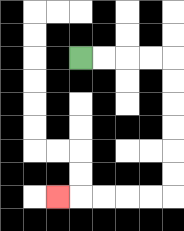{'start': '[3, 2]', 'end': '[2, 8]', 'path_directions': 'R,R,R,R,D,D,D,D,D,D,L,L,L,L,L', 'path_coordinates': '[[3, 2], [4, 2], [5, 2], [6, 2], [7, 2], [7, 3], [7, 4], [7, 5], [7, 6], [7, 7], [7, 8], [6, 8], [5, 8], [4, 8], [3, 8], [2, 8]]'}